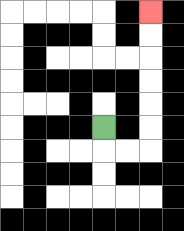{'start': '[4, 5]', 'end': '[6, 0]', 'path_directions': 'D,R,R,U,U,U,U,U,U', 'path_coordinates': '[[4, 5], [4, 6], [5, 6], [6, 6], [6, 5], [6, 4], [6, 3], [6, 2], [6, 1], [6, 0]]'}